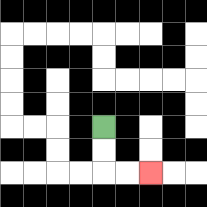{'start': '[4, 5]', 'end': '[6, 7]', 'path_directions': 'D,D,R,R', 'path_coordinates': '[[4, 5], [4, 6], [4, 7], [5, 7], [6, 7]]'}